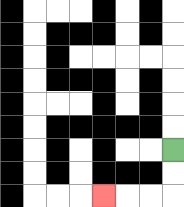{'start': '[7, 6]', 'end': '[4, 8]', 'path_directions': 'D,D,L,L,L', 'path_coordinates': '[[7, 6], [7, 7], [7, 8], [6, 8], [5, 8], [4, 8]]'}